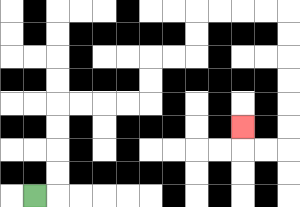{'start': '[1, 8]', 'end': '[10, 5]', 'path_directions': 'R,U,U,U,U,R,R,R,R,U,U,R,R,U,U,R,R,R,R,D,D,D,D,D,D,L,L,U', 'path_coordinates': '[[1, 8], [2, 8], [2, 7], [2, 6], [2, 5], [2, 4], [3, 4], [4, 4], [5, 4], [6, 4], [6, 3], [6, 2], [7, 2], [8, 2], [8, 1], [8, 0], [9, 0], [10, 0], [11, 0], [12, 0], [12, 1], [12, 2], [12, 3], [12, 4], [12, 5], [12, 6], [11, 6], [10, 6], [10, 5]]'}